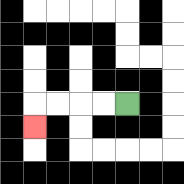{'start': '[5, 4]', 'end': '[1, 5]', 'path_directions': 'L,L,L,L,D', 'path_coordinates': '[[5, 4], [4, 4], [3, 4], [2, 4], [1, 4], [1, 5]]'}